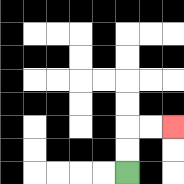{'start': '[5, 7]', 'end': '[7, 5]', 'path_directions': 'U,U,R,R', 'path_coordinates': '[[5, 7], [5, 6], [5, 5], [6, 5], [7, 5]]'}